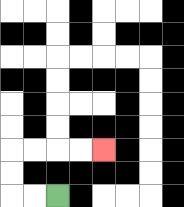{'start': '[2, 8]', 'end': '[4, 6]', 'path_directions': 'L,L,U,U,R,R,R,R', 'path_coordinates': '[[2, 8], [1, 8], [0, 8], [0, 7], [0, 6], [1, 6], [2, 6], [3, 6], [4, 6]]'}